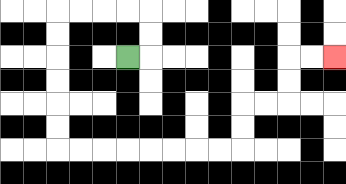{'start': '[5, 2]', 'end': '[14, 2]', 'path_directions': 'R,U,U,L,L,L,L,D,D,D,D,D,D,R,R,R,R,R,R,R,R,U,U,R,R,U,U,R,R', 'path_coordinates': '[[5, 2], [6, 2], [6, 1], [6, 0], [5, 0], [4, 0], [3, 0], [2, 0], [2, 1], [2, 2], [2, 3], [2, 4], [2, 5], [2, 6], [3, 6], [4, 6], [5, 6], [6, 6], [7, 6], [8, 6], [9, 6], [10, 6], [10, 5], [10, 4], [11, 4], [12, 4], [12, 3], [12, 2], [13, 2], [14, 2]]'}